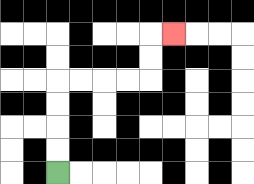{'start': '[2, 7]', 'end': '[7, 1]', 'path_directions': 'U,U,U,U,R,R,R,R,U,U,R', 'path_coordinates': '[[2, 7], [2, 6], [2, 5], [2, 4], [2, 3], [3, 3], [4, 3], [5, 3], [6, 3], [6, 2], [6, 1], [7, 1]]'}